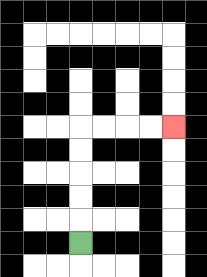{'start': '[3, 10]', 'end': '[7, 5]', 'path_directions': 'U,U,U,U,U,R,R,R,R', 'path_coordinates': '[[3, 10], [3, 9], [3, 8], [3, 7], [3, 6], [3, 5], [4, 5], [5, 5], [6, 5], [7, 5]]'}